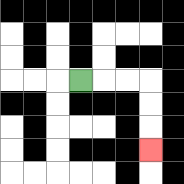{'start': '[3, 3]', 'end': '[6, 6]', 'path_directions': 'R,R,R,D,D,D', 'path_coordinates': '[[3, 3], [4, 3], [5, 3], [6, 3], [6, 4], [6, 5], [6, 6]]'}